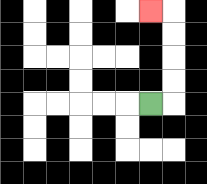{'start': '[6, 4]', 'end': '[6, 0]', 'path_directions': 'R,U,U,U,U,L', 'path_coordinates': '[[6, 4], [7, 4], [7, 3], [7, 2], [7, 1], [7, 0], [6, 0]]'}